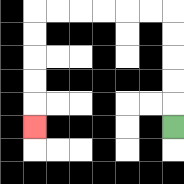{'start': '[7, 5]', 'end': '[1, 5]', 'path_directions': 'U,U,U,U,U,L,L,L,L,L,L,D,D,D,D,D', 'path_coordinates': '[[7, 5], [7, 4], [7, 3], [7, 2], [7, 1], [7, 0], [6, 0], [5, 0], [4, 0], [3, 0], [2, 0], [1, 0], [1, 1], [1, 2], [1, 3], [1, 4], [1, 5]]'}